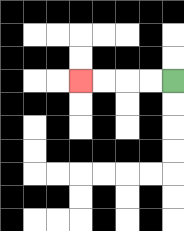{'start': '[7, 3]', 'end': '[3, 3]', 'path_directions': 'L,L,L,L', 'path_coordinates': '[[7, 3], [6, 3], [5, 3], [4, 3], [3, 3]]'}